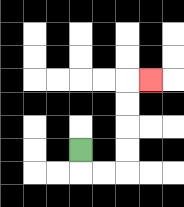{'start': '[3, 6]', 'end': '[6, 3]', 'path_directions': 'D,R,R,U,U,U,U,R', 'path_coordinates': '[[3, 6], [3, 7], [4, 7], [5, 7], [5, 6], [5, 5], [5, 4], [5, 3], [6, 3]]'}